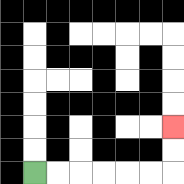{'start': '[1, 7]', 'end': '[7, 5]', 'path_directions': 'R,R,R,R,R,R,U,U', 'path_coordinates': '[[1, 7], [2, 7], [3, 7], [4, 7], [5, 7], [6, 7], [7, 7], [7, 6], [7, 5]]'}